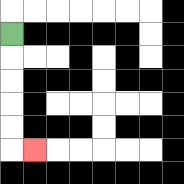{'start': '[0, 1]', 'end': '[1, 6]', 'path_directions': 'D,D,D,D,D,R', 'path_coordinates': '[[0, 1], [0, 2], [0, 3], [0, 4], [0, 5], [0, 6], [1, 6]]'}